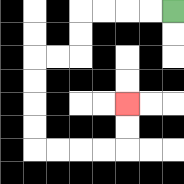{'start': '[7, 0]', 'end': '[5, 4]', 'path_directions': 'L,L,L,L,D,D,L,L,D,D,D,D,R,R,R,R,U,U', 'path_coordinates': '[[7, 0], [6, 0], [5, 0], [4, 0], [3, 0], [3, 1], [3, 2], [2, 2], [1, 2], [1, 3], [1, 4], [1, 5], [1, 6], [2, 6], [3, 6], [4, 6], [5, 6], [5, 5], [5, 4]]'}